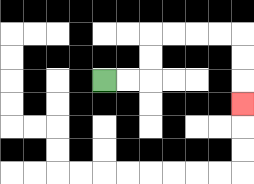{'start': '[4, 3]', 'end': '[10, 4]', 'path_directions': 'R,R,U,U,R,R,R,R,D,D,D', 'path_coordinates': '[[4, 3], [5, 3], [6, 3], [6, 2], [6, 1], [7, 1], [8, 1], [9, 1], [10, 1], [10, 2], [10, 3], [10, 4]]'}